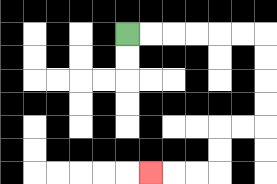{'start': '[5, 1]', 'end': '[6, 7]', 'path_directions': 'R,R,R,R,R,R,D,D,D,D,L,L,D,D,L,L,L', 'path_coordinates': '[[5, 1], [6, 1], [7, 1], [8, 1], [9, 1], [10, 1], [11, 1], [11, 2], [11, 3], [11, 4], [11, 5], [10, 5], [9, 5], [9, 6], [9, 7], [8, 7], [7, 7], [6, 7]]'}